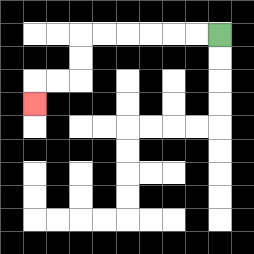{'start': '[9, 1]', 'end': '[1, 4]', 'path_directions': 'L,L,L,L,L,L,D,D,L,L,D', 'path_coordinates': '[[9, 1], [8, 1], [7, 1], [6, 1], [5, 1], [4, 1], [3, 1], [3, 2], [3, 3], [2, 3], [1, 3], [1, 4]]'}